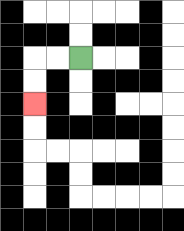{'start': '[3, 2]', 'end': '[1, 4]', 'path_directions': 'L,L,D,D', 'path_coordinates': '[[3, 2], [2, 2], [1, 2], [1, 3], [1, 4]]'}